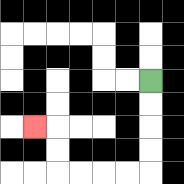{'start': '[6, 3]', 'end': '[1, 5]', 'path_directions': 'D,D,D,D,L,L,L,L,U,U,L', 'path_coordinates': '[[6, 3], [6, 4], [6, 5], [6, 6], [6, 7], [5, 7], [4, 7], [3, 7], [2, 7], [2, 6], [2, 5], [1, 5]]'}